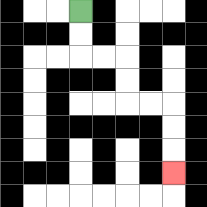{'start': '[3, 0]', 'end': '[7, 7]', 'path_directions': 'D,D,R,R,D,D,R,R,D,D,D', 'path_coordinates': '[[3, 0], [3, 1], [3, 2], [4, 2], [5, 2], [5, 3], [5, 4], [6, 4], [7, 4], [7, 5], [7, 6], [7, 7]]'}